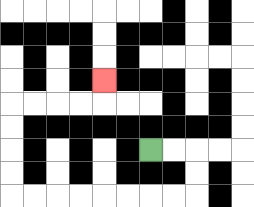{'start': '[6, 6]', 'end': '[4, 3]', 'path_directions': 'R,R,D,D,L,L,L,L,L,L,L,L,U,U,U,U,R,R,R,R,U', 'path_coordinates': '[[6, 6], [7, 6], [8, 6], [8, 7], [8, 8], [7, 8], [6, 8], [5, 8], [4, 8], [3, 8], [2, 8], [1, 8], [0, 8], [0, 7], [0, 6], [0, 5], [0, 4], [1, 4], [2, 4], [3, 4], [4, 4], [4, 3]]'}